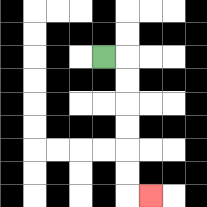{'start': '[4, 2]', 'end': '[6, 8]', 'path_directions': 'R,D,D,D,D,D,D,R', 'path_coordinates': '[[4, 2], [5, 2], [5, 3], [5, 4], [5, 5], [5, 6], [5, 7], [5, 8], [6, 8]]'}